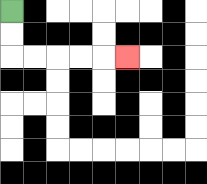{'start': '[0, 0]', 'end': '[5, 2]', 'path_directions': 'D,D,R,R,R,R,R', 'path_coordinates': '[[0, 0], [0, 1], [0, 2], [1, 2], [2, 2], [3, 2], [4, 2], [5, 2]]'}